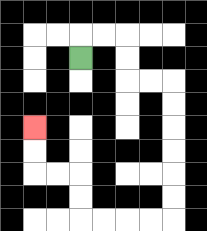{'start': '[3, 2]', 'end': '[1, 5]', 'path_directions': 'U,R,R,D,D,R,R,D,D,D,D,D,D,L,L,L,L,U,U,L,L,U,U', 'path_coordinates': '[[3, 2], [3, 1], [4, 1], [5, 1], [5, 2], [5, 3], [6, 3], [7, 3], [7, 4], [7, 5], [7, 6], [7, 7], [7, 8], [7, 9], [6, 9], [5, 9], [4, 9], [3, 9], [3, 8], [3, 7], [2, 7], [1, 7], [1, 6], [1, 5]]'}